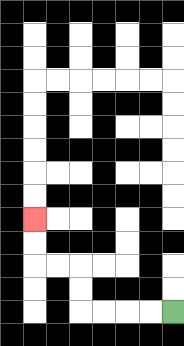{'start': '[7, 13]', 'end': '[1, 9]', 'path_directions': 'L,L,L,L,U,U,L,L,U,U', 'path_coordinates': '[[7, 13], [6, 13], [5, 13], [4, 13], [3, 13], [3, 12], [3, 11], [2, 11], [1, 11], [1, 10], [1, 9]]'}